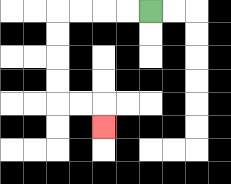{'start': '[6, 0]', 'end': '[4, 5]', 'path_directions': 'L,L,L,L,D,D,D,D,R,R,D', 'path_coordinates': '[[6, 0], [5, 0], [4, 0], [3, 0], [2, 0], [2, 1], [2, 2], [2, 3], [2, 4], [3, 4], [4, 4], [4, 5]]'}